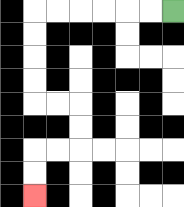{'start': '[7, 0]', 'end': '[1, 8]', 'path_directions': 'L,L,L,L,L,L,D,D,D,D,R,R,D,D,L,L,D,D', 'path_coordinates': '[[7, 0], [6, 0], [5, 0], [4, 0], [3, 0], [2, 0], [1, 0], [1, 1], [1, 2], [1, 3], [1, 4], [2, 4], [3, 4], [3, 5], [3, 6], [2, 6], [1, 6], [1, 7], [1, 8]]'}